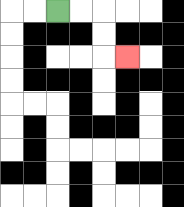{'start': '[2, 0]', 'end': '[5, 2]', 'path_directions': 'R,R,D,D,R', 'path_coordinates': '[[2, 0], [3, 0], [4, 0], [4, 1], [4, 2], [5, 2]]'}